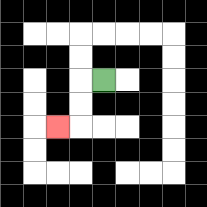{'start': '[4, 3]', 'end': '[2, 5]', 'path_directions': 'L,D,D,L', 'path_coordinates': '[[4, 3], [3, 3], [3, 4], [3, 5], [2, 5]]'}